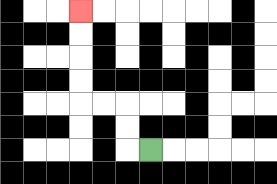{'start': '[6, 6]', 'end': '[3, 0]', 'path_directions': 'L,U,U,L,L,U,U,U,U', 'path_coordinates': '[[6, 6], [5, 6], [5, 5], [5, 4], [4, 4], [3, 4], [3, 3], [3, 2], [3, 1], [3, 0]]'}